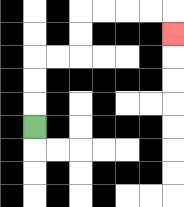{'start': '[1, 5]', 'end': '[7, 1]', 'path_directions': 'U,U,U,R,R,U,U,R,R,R,R,D', 'path_coordinates': '[[1, 5], [1, 4], [1, 3], [1, 2], [2, 2], [3, 2], [3, 1], [3, 0], [4, 0], [5, 0], [6, 0], [7, 0], [7, 1]]'}